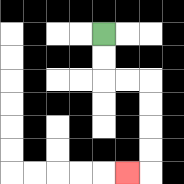{'start': '[4, 1]', 'end': '[5, 7]', 'path_directions': 'D,D,R,R,D,D,D,D,L', 'path_coordinates': '[[4, 1], [4, 2], [4, 3], [5, 3], [6, 3], [6, 4], [6, 5], [6, 6], [6, 7], [5, 7]]'}